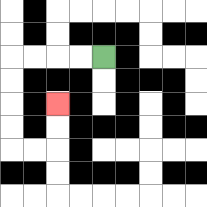{'start': '[4, 2]', 'end': '[2, 4]', 'path_directions': 'L,L,L,L,D,D,D,D,R,R,U,U', 'path_coordinates': '[[4, 2], [3, 2], [2, 2], [1, 2], [0, 2], [0, 3], [0, 4], [0, 5], [0, 6], [1, 6], [2, 6], [2, 5], [2, 4]]'}